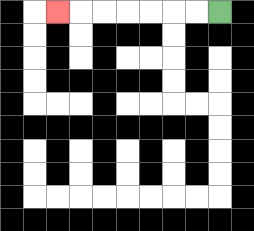{'start': '[9, 0]', 'end': '[2, 0]', 'path_directions': 'L,L,L,L,L,L,L', 'path_coordinates': '[[9, 0], [8, 0], [7, 0], [6, 0], [5, 0], [4, 0], [3, 0], [2, 0]]'}